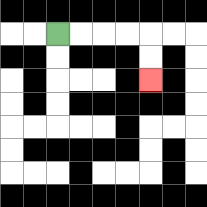{'start': '[2, 1]', 'end': '[6, 3]', 'path_directions': 'R,R,R,R,D,D', 'path_coordinates': '[[2, 1], [3, 1], [4, 1], [5, 1], [6, 1], [6, 2], [6, 3]]'}